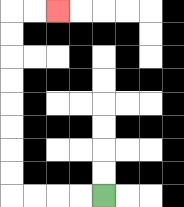{'start': '[4, 8]', 'end': '[2, 0]', 'path_directions': 'L,L,L,L,U,U,U,U,U,U,U,U,R,R', 'path_coordinates': '[[4, 8], [3, 8], [2, 8], [1, 8], [0, 8], [0, 7], [0, 6], [0, 5], [0, 4], [0, 3], [0, 2], [0, 1], [0, 0], [1, 0], [2, 0]]'}